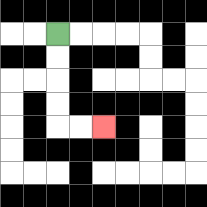{'start': '[2, 1]', 'end': '[4, 5]', 'path_directions': 'D,D,D,D,R,R', 'path_coordinates': '[[2, 1], [2, 2], [2, 3], [2, 4], [2, 5], [3, 5], [4, 5]]'}